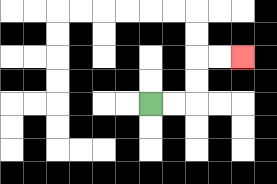{'start': '[6, 4]', 'end': '[10, 2]', 'path_directions': 'R,R,U,U,R,R', 'path_coordinates': '[[6, 4], [7, 4], [8, 4], [8, 3], [8, 2], [9, 2], [10, 2]]'}